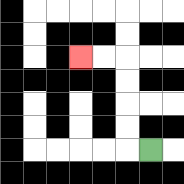{'start': '[6, 6]', 'end': '[3, 2]', 'path_directions': 'L,U,U,U,U,L,L', 'path_coordinates': '[[6, 6], [5, 6], [5, 5], [5, 4], [5, 3], [5, 2], [4, 2], [3, 2]]'}